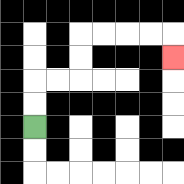{'start': '[1, 5]', 'end': '[7, 2]', 'path_directions': 'U,U,R,R,U,U,R,R,R,R,D', 'path_coordinates': '[[1, 5], [1, 4], [1, 3], [2, 3], [3, 3], [3, 2], [3, 1], [4, 1], [5, 1], [6, 1], [7, 1], [7, 2]]'}